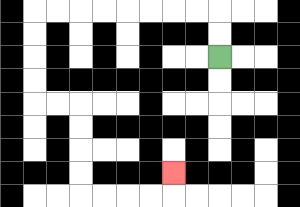{'start': '[9, 2]', 'end': '[7, 7]', 'path_directions': 'U,U,L,L,L,L,L,L,L,L,D,D,D,D,R,R,D,D,D,D,R,R,R,R,U', 'path_coordinates': '[[9, 2], [9, 1], [9, 0], [8, 0], [7, 0], [6, 0], [5, 0], [4, 0], [3, 0], [2, 0], [1, 0], [1, 1], [1, 2], [1, 3], [1, 4], [2, 4], [3, 4], [3, 5], [3, 6], [3, 7], [3, 8], [4, 8], [5, 8], [6, 8], [7, 8], [7, 7]]'}